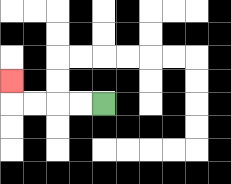{'start': '[4, 4]', 'end': '[0, 3]', 'path_directions': 'L,L,L,L,U', 'path_coordinates': '[[4, 4], [3, 4], [2, 4], [1, 4], [0, 4], [0, 3]]'}